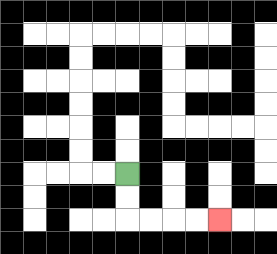{'start': '[5, 7]', 'end': '[9, 9]', 'path_directions': 'D,D,R,R,R,R', 'path_coordinates': '[[5, 7], [5, 8], [5, 9], [6, 9], [7, 9], [8, 9], [9, 9]]'}